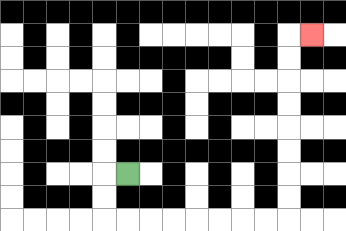{'start': '[5, 7]', 'end': '[13, 1]', 'path_directions': 'L,D,D,R,R,R,R,R,R,R,R,U,U,U,U,U,U,U,U,R', 'path_coordinates': '[[5, 7], [4, 7], [4, 8], [4, 9], [5, 9], [6, 9], [7, 9], [8, 9], [9, 9], [10, 9], [11, 9], [12, 9], [12, 8], [12, 7], [12, 6], [12, 5], [12, 4], [12, 3], [12, 2], [12, 1], [13, 1]]'}